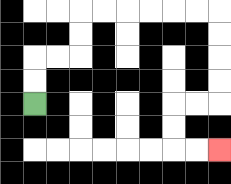{'start': '[1, 4]', 'end': '[9, 6]', 'path_directions': 'U,U,R,R,U,U,R,R,R,R,R,R,D,D,D,D,L,L,D,D,R,R', 'path_coordinates': '[[1, 4], [1, 3], [1, 2], [2, 2], [3, 2], [3, 1], [3, 0], [4, 0], [5, 0], [6, 0], [7, 0], [8, 0], [9, 0], [9, 1], [9, 2], [9, 3], [9, 4], [8, 4], [7, 4], [7, 5], [7, 6], [8, 6], [9, 6]]'}